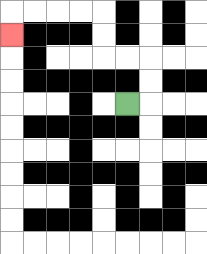{'start': '[5, 4]', 'end': '[0, 1]', 'path_directions': 'R,U,U,L,L,U,U,L,L,L,L,D', 'path_coordinates': '[[5, 4], [6, 4], [6, 3], [6, 2], [5, 2], [4, 2], [4, 1], [4, 0], [3, 0], [2, 0], [1, 0], [0, 0], [0, 1]]'}